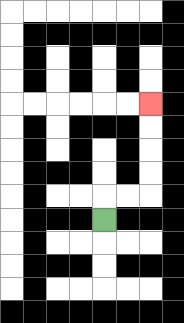{'start': '[4, 9]', 'end': '[6, 4]', 'path_directions': 'U,R,R,U,U,U,U', 'path_coordinates': '[[4, 9], [4, 8], [5, 8], [6, 8], [6, 7], [6, 6], [6, 5], [6, 4]]'}